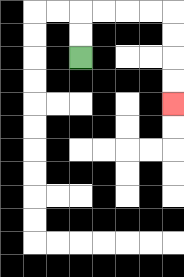{'start': '[3, 2]', 'end': '[7, 4]', 'path_directions': 'U,U,R,R,R,R,D,D,D,D', 'path_coordinates': '[[3, 2], [3, 1], [3, 0], [4, 0], [5, 0], [6, 0], [7, 0], [7, 1], [7, 2], [7, 3], [7, 4]]'}